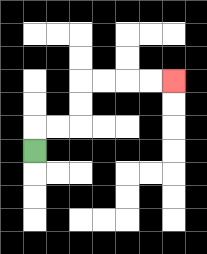{'start': '[1, 6]', 'end': '[7, 3]', 'path_directions': 'U,R,R,U,U,R,R,R,R', 'path_coordinates': '[[1, 6], [1, 5], [2, 5], [3, 5], [3, 4], [3, 3], [4, 3], [5, 3], [6, 3], [7, 3]]'}